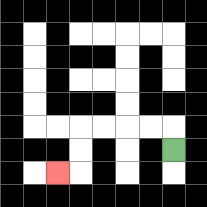{'start': '[7, 6]', 'end': '[2, 7]', 'path_directions': 'U,L,L,L,L,D,D,L', 'path_coordinates': '[[7, 6], [7, 5], [6, 5], [5, 5], [4, 5], [3, 5], [3, 6], [3, 7], [2, 7]]'}